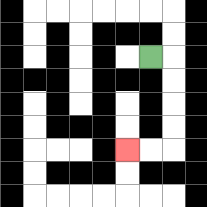{'start': '[6, 2]', 'end': '[5, 6]', 'path_directions': 'R,D,D,D,D,L,L', 'path_coordinates': '[[6, 2], [7, 2], [7, 3], [7, 4], [7, 5], [7, 6], [6, 6], [5, 6]]'}